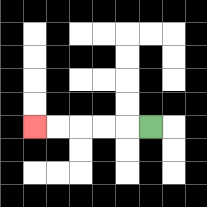{'start': '[6, 5]', 'end': '[1, 5]', 'path_directions': 'L,L,L,L,L', 'path_coordinates': '[[6, 5], [5, 5], [4, 5], [3, 5], [2, 5], [1, 5]]'}